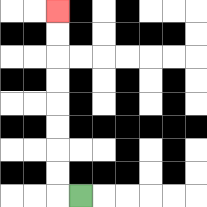{'start': '[3, 8]', 'end': '[2, 0]', 'path_directions': 'L,U,U,U,U,U,U,U,U', 'path_coordinates': '[[3, 8], [2, 8], [2, 7], [2, 6], [2, 5], [2, 4], [2, 3], [2, 2], [2, 1], [2, 0]]'}